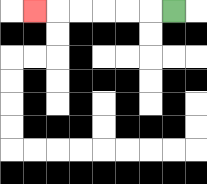{'start': '[7, 0]', 'end': '[1, 0]', 'path_directions': 'L,L,L,L,L,L', 'path_coordinates': '[[7, 0], [6, 0], [5, 0], [4, 0], [3, 0], [2, 0], [1, 0]]'}